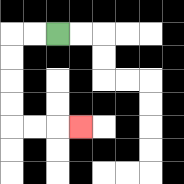{'start': '[2, 1]', 'end': '[3, 5]', 'path_directions': 'L,L,D,D,D,D,R,R,R', 'path_coordinates': '[[2, 1], [1, 1], [0, 1], [0, 2], [0, 3], [0, 4], [0, 5], [1, 5], [2, 5], [3, 5]]'}